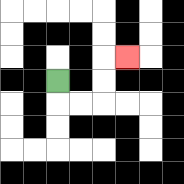{'start': '[2, 3]', 'end': '[5, 2]', 'path_directions': 'D,R,R,U,U,R', 'path_coordinates': '[[2, 3], [2, 4], [3, 4], [4, 4], [4, 3], [4, 2], [5, 2]]'}